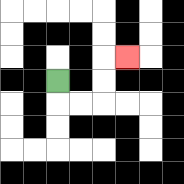{'start': '[2, 3]', 'end': '[5, 2]', 'path_directions': 'D,R,R,U,U,R', 'path_coordinates': '[[2, 3], [2, 4], [3, 4], [4, 4], [4, 3], [4, 2], [5, 2]]'}